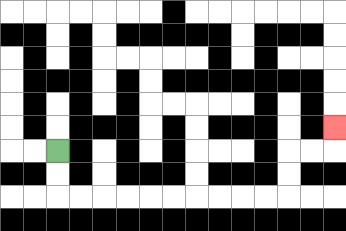{'start': '[2, 6]', 'end': '[14, 5]', 'path_directions': 'D,D,R,R,R,R,R,R,R,R,R,R,U,U,R,R,U', 'path_coordinates': '[[2, 6], [2, 7], [2, 8], [3, 8], [4, 8], [5, 8], [6, 8], [7, 8], [8, 8], [9, 8], [10, 8], [11, 8], [12, 8], [12, 7], [12, 6], [13, 6], [14, 6], [14, 5]]'}